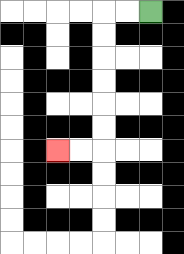{'start': '[6, 0]', 'end': '[2, 6]', 'path_directions': 'L,L,D,D,D,D,D,D,L,L', 'path_coordinates': '[[6, 0], [5, 0], [4, 0], [4, 1], [4, 2], [4, 3], [4, 4], [4, 5], [4, 6], [3, 6], [2, 6]]'}